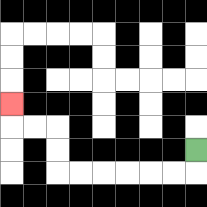{'start': '[8, 6]', 'end': '[0, 4]', 'path_directions': 'D,L,L,L,L,L,L,U,U,L,L,U', 'path_coordinates': '[[8, 6], [8, 7], [7, 7], [6, 7], [5, 7], [4, 7], [3, 7], [2, 7], [2, 6], [2, 5], [1, 5], [0, 5], [0, 4]]'}